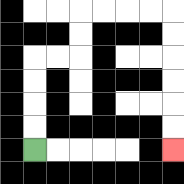{'start': '[1, 6]', 'end': '[7, 6]', 'path_directions': 'U,U,U,U,R,R,U,U,R,R,R,R,D,D,D,D,D,D', 'path_coordinates': '[[1, 6], [1, 5], [1, 4], [1, 3], [1, 2], [2, 2], [3, 2], [3, 1], [3, 0], [4, 0], [5, 0], [6, 0], [7, 0], [7, 1], [7, 2], [7, 3], [7, 4], [7, 5], [7, 6]]'}